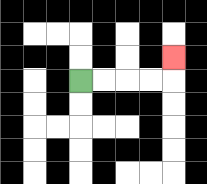{'start': '[3, 3]', 'end': '[7, 2]', 'path_directions': 'R,R,R,R,U', 'path_coordinates': '[[3, 3], [4, 3], [5, 3], [6, 3], [7, 3], [7, 2]]'}